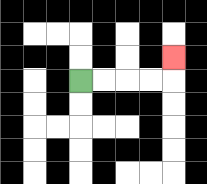{'start': '[3, 3]', 'end': '[7, 2]', 'path_directions': 'R,R,R,R,U', 'path_coordinates': '[[3, 3], [4, 3], [5, 3], [6, 3], [7, 3], [7, 2]]'}